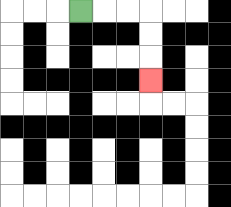{'start': '[3, 0]', 'end': '[6, 3]', 'path_directions': 'R,R,R,D,D,D', 'path_coordinates': '[[3, 0], [4, 0], [5, 0], [6, 0], [6, 1], [6, 2], [6, 3]]'}